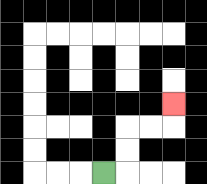{'start': '[4, 7]', 'end': '[7, 4]', 'path_directions': 'R,U,U,R,R,U', 'path_coordinates': '[[4, 7], [5, 7], [5, 6], [5, 5], [6, 5], [7, 5], [7, 4]]'}